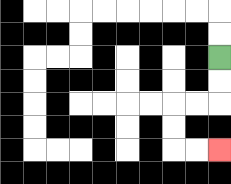{'start': '[9, 2]', 'end': '[9, 6]', 'path_directions': 'D,D,L,L,D,D,R,R', 'path_coordinates': '[[9, 2], [9, 3], [9, 4], [8, 4], [7, 4], [7, 5], [7, 6], [8, 6], [9, 6]]'}